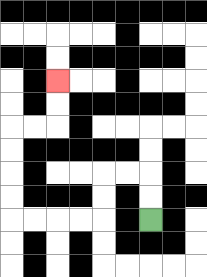{'start': '[6, 9]', 'end': '[2, 3]', 'path_directions': 'U,U,L,L,D,D,L,L,L,L,U,U,U,U,R,R,U,U', 'path_coordinates': '[[6, 9], [6, 8], [6, 7], [5, 7], [4, 7], [4, 8], [4, 9], [3, 9], [2, 9], [1, 9], [0, 9], [0, 8], [0, 7], [0, 6], [0, 5], [1, 5], [2, 5], [2, 4], [2, 3]]'}